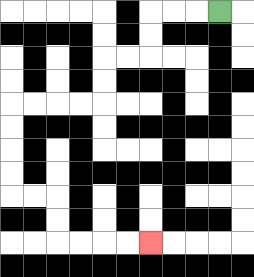{'start': '[9, 0]', 'end': '[6, 10]', 'path_directions': 'L,L,L,D,D,L,L,D,D,L,L,L,L,D,D,D,D,R,R,D,D,R,R,R,R', 'path_coordinates': '[[9, 0], [8, 0], [7, 0], [6, 0], [6, 1], [6, 2], [5, 2], [4, 2], [4, 3], [4, 4], [3, 4], [2, 4], [1, 4], [0, 4], [0, 5], [0, 6], [0, 7], [0, 8], [1, 8], [2, 8], [2, 9], [2, 10], [3, 10], [4, 10], [5, 10], [6, 10]]'}